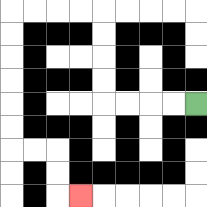{'start': '[8, 4]', 'end': '[3, 8]', 'path_directions': 'L,L,L,L,U,U,U,U,L,L,L,L,D,D,D,D,D,D,R,R,D,D,R', 'path_coordinates': '[[8, 4], [7, 4], [6, 4], [5, 4], [4, 4], [4, 3], [4, 2], [4, 1], [4, 0], [3, 0], [2, 0], [1, 0], [0, 0], [0, 1], [0, 2], [0, 3], [0, 4], [0, 5], [0, 6], [1, 6], [2, 6], [2, 7], [2, 8], [3, 8]]'}